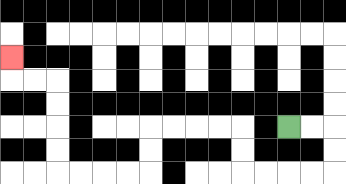{'start': '[12, 5]', 'end': '[0, 2]', 'path_directions': 'R,R,D,D,L,L,L,L,U,U,L,L,L,L,D,D,L,L,L,L,U,U,U,U,L,L,U', 'path_coordinates': '[[12, 5], [13, 5], [14, 5], [14, 6], [14, 7], [13, 7], [12, 7], [11, 7], [10, 7], [10, 6], [10, 5], [9, 5], [8, 5], [7, 5], [6, 5], [6, 6], [6, 7], [5, 7], [4, 7], [3, 7], [2, 7], [2, 6], [2, 5], [2, 4], [2, 3], [1, 3], [0, 3], [0, 2]]'}